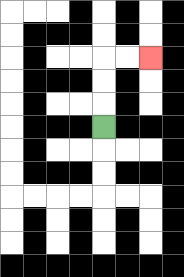{'start': '[4, 5]', 'end': '[6, 2]', 'path_directions': 'U,U,U,R,R', 'path_coordinates': '[[4, 5], [4, 4], [4, 3], [4, 2], [5, 2], [6, 2]]'}